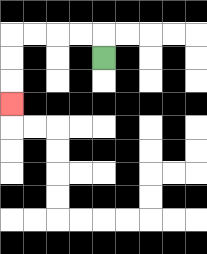{'start': '[4, 2]', 'end': '[0, 4]', 'path_directions': 'U,L,L,L,L,D,D,D', 'path_coordinates': '[[4, 2], [4, 1], [3, 1], [2, 1], [1, 1], [0, 1], [0, 2], [0, 3], [0, 4]]'}